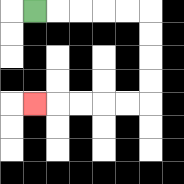{'start': '[1, 0]', 'end': '[1, 4]', 'path_directions': 'R,R,R,R,R,D,D,D,D,L,L,L,L,L', 'path_coordinates': '[[1, 0], [2, 0], [3, 0], [4, 0], [5, 0], [6, 0], [6, 1], [6, 2], [6, 3], [6, 4], [5, 4], [4, 4], [3, 4], [2, 4], [1, 4]]'}